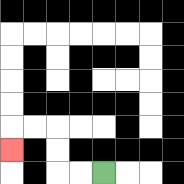{'start': '[4, 7]', 'end': '[0, 6]', 'path_directions': 'L,L,U,U,L,L,D', 'path_coordinates': '[[4, 7], [3, 7], [2, 7], [2, 6], [2, 5], [1, 5], [0, 5], [0, 6]]'}